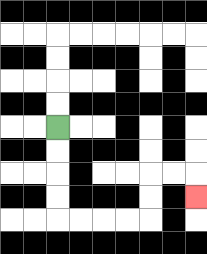{'start': '[2, 5]', 'end': '[8, 8]', 'path_directions': 'D,D,D,D,R,R,R,R,U,U,R,R,D', 'path_coordinates': '[[2, 5], [2, 6], [2, 7], [2, 8], [2, 9], [3, 9], [4, 9], [5, 9], [6, 9], [6, 8], [6, 7], [7, 7], [8, 7], [8, 8]]'}